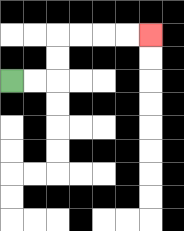{'start': '[0, 3]', 'end': '[6, 1]', 'path_directions': 'R,R,U,U,R,R,R,R', 'path_coordinates': '[[0, 3], [1, 3], [2, 3], [2, 2], [2, 1], [3, 1], [4, 1], [5, 1], [6, 1]]'}